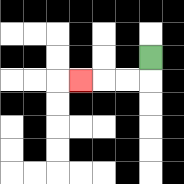{'start': '[6, 2]', 'end': '[3, 3]', 'path_directions': 'D,L,L,L', 'path_coordinates': '[[6, 2], [6, 3], [5, 3], [4, 3], [3, 3]]'}